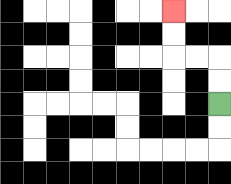{'start': '[9, 4]', 'end': '[7, 0]', 'path_directions': 'U,U,L,L,U,U', 'path_coordinates': '[[9, 4], [9, 3], [9, 2], [8, 2], [7, 2], [7, 1], [7, 0]]'}